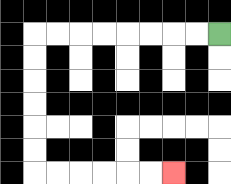{'start': '[9, 1]', 'end': '[7, 7]', 'path_directions': 'L,L,L,L,L,L,L,L,D,D,D,D,D,D,R,R,R,R,R,R', 'path_coordinates': '[[9, 1], [8, 1], [7, 1], [6, 1], [5, 1], [4, 1], [3, 1], [2, 1], [1, 1], [1, 2], [1, 3], [1, 4], [1, 5], [1, 6], [1, 7], [2, 7], [3, 7], [4, 7], [5, 7], [6, 7], [7, 7]]'}